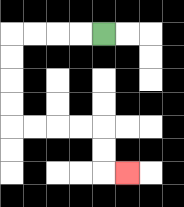{'start': '[4, 1]', 'end': '[5, 7]', 'path_directions': 'L,L,L,L,D,D,D,D,R,R,R,R,D,D,R', 'path_coordinates': '[[4, 1], [3, 1], [2, 1], [1, 1], [0, 1], [0, 2], [0, 3], [0, 4], [0, 5], [1, 5], [2, 5], [3, 5], [4, 5], [4, 6], [4, 7], [5, 7]]'}